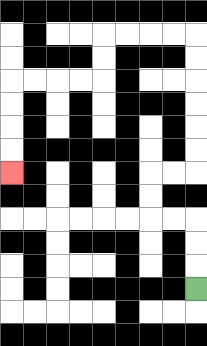{'start': '[8, 12]', 'end': '[0, 7]', 'path_directions': 'U,U,U,L,L,U,U,R,R,U,U,U,U,U,U,L,L,L,L,D,D,L,L,L,L,D,D,D,D', 'path_coordinates': '[[8, 12], [8, 11], [8, 10], [8, 9], [7, 9], [6, 9], [6, 8], [6, 7], [7, 7], [8, 7], [8, 6], [8, 5], [8, 4], [8, 3], [8, 2], [8, 1], [7, 1], [6, 1], [5, 1], [4, 1], [4, 2], [4, 3], [3, 3], [2, 3], [1, 3], [0, 3], [0, 4], [0, 5], [0, 6], [0, 7]]'}